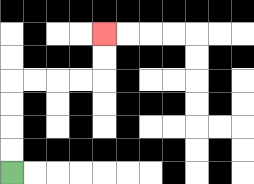{'start': '[0, 7]', 'end': '[4, 1]', 'path_directions': 'U,U,U,U,R,R,R,R,U,U', 'path_coordinates': '[[0, 7], [0, 6], [0, 5], [0, 4], [0, 3], [1, 3], [2, 3], [3, 3], [4, 3], [4, 2], [4, 1]]'}